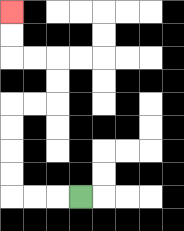{'start': '[3, 8]', 'end': '[0, 0]', 'path_directions': 'L,L,L,U,U,U,U,R,R,U,U,L,L,U,U', 'path_coordinates': '[[3, 8], [2, 8], [1, 8], [0, 8], [0, 7], [0, 6], [0, 5], [0, 4], [1, 4], [2, 4], [2, 3], [2, 2], [1, 2], [0, 2], [0, 1], [0, 0]]'}